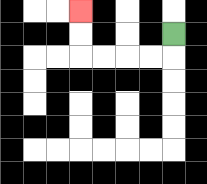{'start': '[7, 1]', 'end': '[3, 0]', 'path_directions': 'D,L,L,L,L,U,U', 'path_coordinates': '[[7, 1], [7, 2], [6, 2], [5, 2], [4, 2], [3, 2], [3, 1], [3, 0]]'}